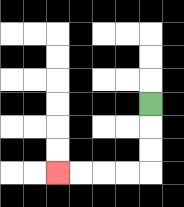{'start': '[6, 4]', 'end': '[2, 7]', 'path_directions': 'D,D,D,L,L,L,L', 'path_coordinates': '[[6, 4], [6, 5], [6, 6], [6, 7], [5, 7], [4, 7], [3, 7], [2, 7]]'}